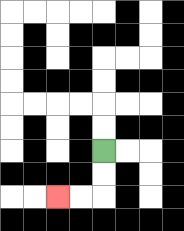{'start': '[4, 6]', 'end': '[2, 8]', 'path_directions': 'D,D,L,L', 'path_coordinates': '[[4, 6], [4, 7], [4, 8], [3, 8], [2, 8]]'}